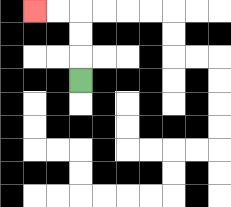{'start': '[3, 3]', 'end': '[1, 0]', 'path_directions': 'U,U,U,L,L', 'path_coordinates': '[[3, 3], [3, 2], [3, 1], [3, 0], [2, 0], [1, 0]]'}